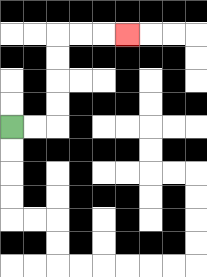{'start': '[0, 5]', 'end': '[5, 1]', 'path_directions': 'R,R,U,U,U,U,R,R,R', 'path_coordinates': '[[0, 5], [1, 5], [2, 5], [2, 4], [2, 3], [2, 2], [2, 1], [3, 1], [4, 1], [5, 1]]'}